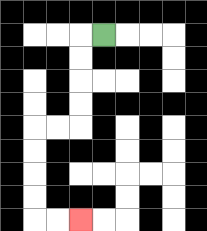{'start': '[4, 1]', 'end': '[3, 9]', 'path_directions': 'L,D,D,D,D,L,L,D,D,D,D,R,R', 'path_coordinates': '[[4, 1], [3, 1], [3, 2], [3, 3], [3, 4], [3, 5], [2, 5], [1, 5], [1, 6], [1, 7], [1, 8], [1, 9], [2, 9], [3, 9]]'}